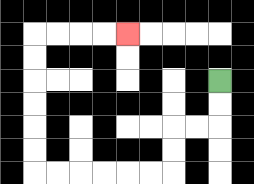{'start': '[9, 3]', 'end': '[5, 1]', 'path_directions': 'D,D,L,L,D,D,L,L,L,L,L,L,U,U,U,U,U,U,R,R,R,R', 'path_coordinates': '[[9, 3], [9, 4], [9, 5], [8, 5], [7, 5], [7, 6], [7, 7], [6, 7], [5, 7], [4, 7], [3, 7], [2, 7], [1, 7], [1, 6], [1, 5], [1, 4], [1, 3], [1, 2], [1, 1], [2, 1], [3, 1], [4, 1], [5, 1]]'}